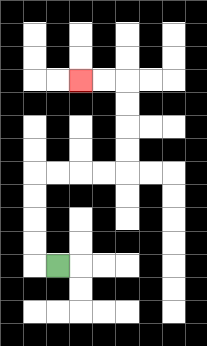{'start': '[2, 11]', 'end': '[3, 3]', 'path_directions': 'L,U,U,U,U,R,R,R,R,U,U,U,U,L,L', 'path_coordinates': '[[2, 11], [1, 11], [1, 10], [1, 9], [1, 8], [1, 7], [2, 7], [3, 7], [4, 7], [5, 7], [5, 6], [5, 5], [5, 4], [5, 3], [4, 3], [3, 3]]'}